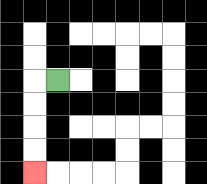{'start': '[2, 3]', 'end': '[1, 7]', 'path_directions': 'L,D,D,D,D', 'path_coordinates': '[[2, 3], [1, 3], [1, 4], [1, 5], [1, 6], [1, 7]]'}